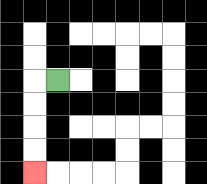{'start': '[2, 3]', 'end': '[1, 7]', 'path_directions': 'L,D,D,D,D', 'path_coordinates': '[[2, 3], [1, 3], [1, 4], [1, 5], [1, 6], [1, 7]]'}